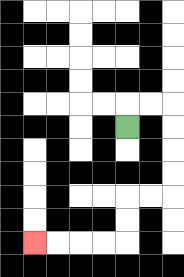{'start': '[5, 5]', 'end': '[1, 10]', 'path_directions': 'U,R,R,D,D,D,D,L,L,D,D,L,L,L,L', 'path_coordinates': '[[5, 5], [5, 4], [6, 4], [7, 4], [7, 5], [7, 6], [7, 7], [7, 8], [6, 8], [5, 8], [5, 9], [5, 10], [4, 10], [3, 10], [2, 10], [1, 10]]'}